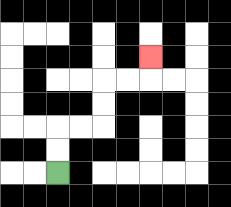{'start': '[2, 7]', 'end': '[6, 2]', 'path_directions': 'U,U,R,R,U,U,R,R,U', 'path_coordinates': '[[2, 7], [2, 6], [2, 5], [3, 5], [4, 5], [4, 4], [4, 3], [5, 3], [6, 3], [6, 2]]'}